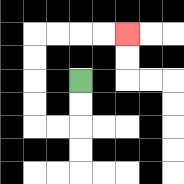{'start': '[3, 3]', 'end': '[5, 1]', 'path_directions': 'D,D,L,L,U,U,U,U,R,R,R,R', 'path_coordinates': '[[3, 3], [3, 4], [3, 5], [2, 5], [1, 5], [1, 4], [1, 3], [1, 2], [1, 1], [2, 1], [3, 1], [4, 1], [5, 1]]'}